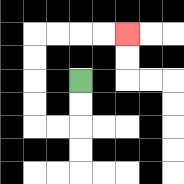{'start': '[3, 3]', 'end': '[5, 1]', 'path_directions': 'D,D,L,L,U,U,U,U,R,R,R,R', 'path_coordinates': '[[3, 3], [3, 4], [3, 5], [2, 5], [1, 5], [1, 4], [1, 3], [1, 2], [1, 1], [2, 1], [3, 1], [4, 1], [5, 1]]'}